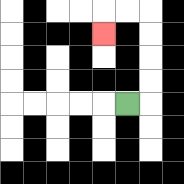{'start': '[5, 4]', 'end': '[4, 1]', 'path_directions': 'R,U,U,U,U,L,L,D', 'path_coordinates': '[[5, 4], [6, 4], [6, 3], [6, 2], [6, 1], [6, 0], [5, 0], [4, 0], [4, 1]]'}